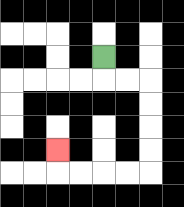{'start': '[4, 2]', 'end': '[2, 6]', 'path_directions': 'D,R,R,D,D,D,D,L,L,L,L,U', 'path_coordinates': '[[4, 2], [4, 3], [5, 3], [6, 3], [6, 4], [6, 5], [6, 6], [6, 7], [5, 7], [4, 7], [3, 7], [2, 7], [2, 6]]'}